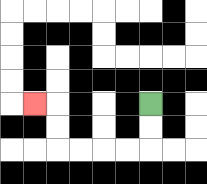{'start': '[6, 4]', 'end': '[1, 4]', 'path_directions': 'D,D,L,L,L,L,U,U,L', 'path_coordinates': '[[6, 4], [6, 5], [6, 6], [5, 6], [4, 6], [3, 6], [2, 6], [2, 5], [2, 4], [1, 4]]'}